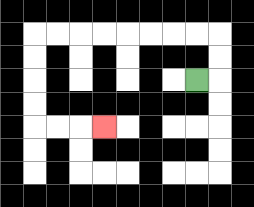{'start': '[8, 3]', 'end': '[4, 5]', 'path_directions': 'R,U,U,L,L,L,L,L,L,L,L,D,D,D,D,R,R,R', 'path_coordinates': '[[8, 3], [9, 3], [9, 2], [9, 1], [8, 1], [7, 1], [6, 1], [5, 1], [4, 1], [3, 1], [2, 1], [1, 1], [1, 2], [1, 3], [1, 4], [1, 5], [2, 5], [3, 5], [4, 5]]'}